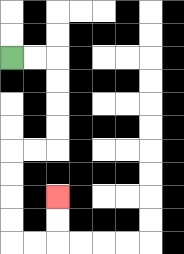{'start': '[0, 2]', 'end': '[2, 8]', 'path_directions': 'R,R,D,D,D,D,L,L,D,D,D,D,R,R,U,U', 'path_coordinates': '[[0, 2], [1, 2], [2, 2], [2, 3], [2, 4], [2, 5], [2, 6], [1, 6], [0, 6], [0, 7], [0, 8], [0, 9], [0, 10], [1, 10], [2, 10], [2, 9], [2, 8]]'}